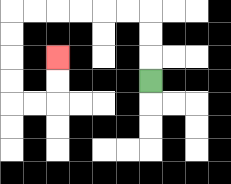{'start': '[6, 3]', 'end': '[2, 2]', 'path_directions': 'U,U,U,L,L,L,L,L,L,D,D,D,D,R,R,U,U', 'path_coordinates': '[[6, 3], [6, 2], [6, 1], [6, 0], [5, 0], [4, 0], [3, 0], [2, 0], [1, 0], [0, 0], [0, 1], [0, 2], [0, 3], [0, 4], [1, 4], [2, 4], [2, 3], [2, 2]]'}